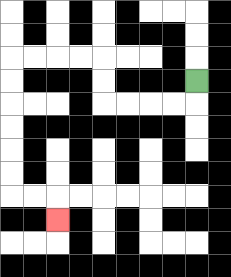{'start': '[8, 3]', 'end': '[2, 9]', 'path_directions': 'D,L,L,L,L,U,U,L,L,L,L,D,D,D,D,D,D,R,R,D', 'path_coordinates': '[[8, 3], [8, 4], [7, 4], [6, 4], [5, 4], [4, 4], [4, 3], [4, 2], [3, 2], [2, 2], [1, 2], [0, 2], [0, 3], [0, 4], [0, 5], [0, 6], [0, 7], [0, 8], [1, 8], [2, 8], [2, 9]]'}